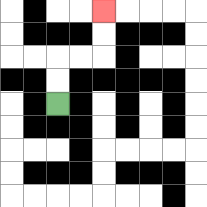{'start': '[2, 4]', 'end': '[4, 0]', 'path_directions': 'U,U,R,R,U,U', 'path_coordinates': '[[2, 4], [2, 3], [2, 2], [3, 2], [4, 2], [4, 1], [4, 0]]'}